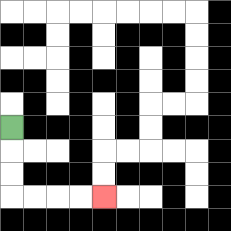{'start': '[0, 5]', 'end': '[4, 8]', 'path_directions': 'D,D,D,R,R,R,R', 'path_coordinates': '[[0, 5], [0, 6], [0, 7], [0, 8], [1, 8], [2, 8], [3, 8], [4, 8]]'}